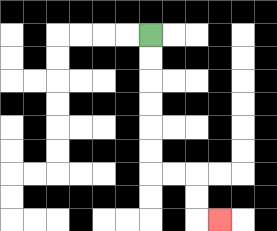{'start': '[6, 1]', 'end': '[9, 9]', 'path_directions': 'D,D,D,D,D,D,R,R,D,D,R', 'path_coordinates': '[[6, 1], [6, 2], [6, 3], [6, 4], [6, 5], [6, 6], [6, 7], [7, 7], [8, 7], [8, 8], [8, 9], [9, 9]]'}